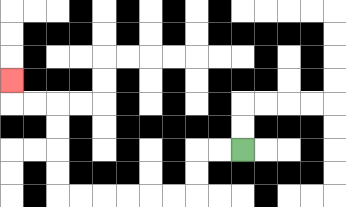{'start': '[10, 6]', 'end': '[0, 3]', 'path_directions': 'L,L,D,D,L,L,L,L,L,L,U,U,U,U,L,L,U', 'path_coordinates': '[[10, 6], [9, 6], [8, 6], [8, 7], [8, 8], [7, 8], [6, 8], [5, 8], [4, 8], [3, 8], [2, 8], [2, 7], [2, 6], [2, 5], [2, 4], [1, 4], [0, 4], [0, 3]]'}